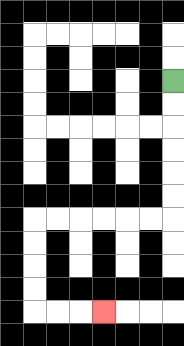{'start': '[7, 3]', 'end': '[4, 13]', 'path_directions': 'D,D,D,D,D,D,L,L,L,L,L,L,D,D,D,D,R,R,R', 'path_coordinates': '[[7, 3], [7, 4], [7, 5], [7, 6], [7, 7], [7, 8], [7, 9], [6, 9], [5, 9], [4, 9], [3, 9], [2, 9], [1, 9], [1, 10], [1, 11], [1, 12], [1, 13], [2, 13], [3, 13], [4, 13]]'}